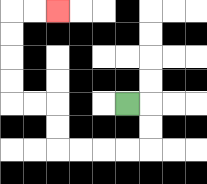{'start': '[5, 4]', 'end': '[2, 0]', 'path_directions': 'R,D,D,L,L,L,L,U,U,L,L,U,U,U,U,R,R', 'path_coordinates': '[[5, 4], [6, 4], [6, 5], [6, 6], [5, 6], [4, 6], [3, 6], [2, 6], [2, 5], [2, 4], [1, 4], [0, 4], [0, 3], [0, 2], [0, 1], [0, 0], [1, 0], [2, 0]]'}